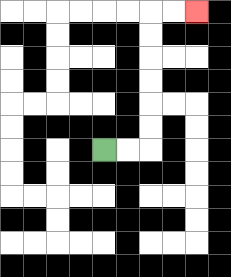{'start': '[4, 6]', 'end': '[8, 0]', 'path_directions': 'R,R,U,U,U,U,U,U,R,R', 'path_coordinates': '[[4, 6], [5, 6], [6, 6], [6, 5], [6, 4], [6, 3], [6, 2], [6, 1], [6, 0], [7, 0], [8, 0]]'}